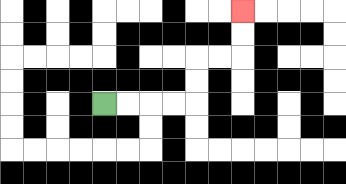{'start': '[4, 4]', 'end': '[10, 0]', 'path_directions': 'R,R,R,R,U,U,R,R,U,U', 'path_coordinates': '[[4, 4], [5, 4], [6, 4], [7, 4], [8, 4], [8, 3], [8, 2], [9, 2], [10, 2], [10, 1], [10, 0]]'}